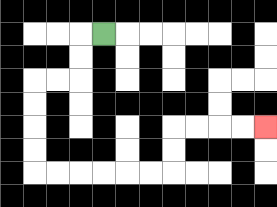{'start': '[4, 1]', 'end': '[11, 5]', 'path_directions': 'L,D,D,L,L,D,D,D,D,R,R,R,R,R,R,U,U,R,R,R,R', 'path_coordinates': '[[4, 1], [3, 1], [3, 2], [3, 3], [2, 3], [1, 3], [1, 4], [1, 5], [1, 6], [1, 7], [2, 7], [3, 7], [4, 7], [5, 7], [6, 7], [7, 7], [7, 6], [7, 5], [8, 5], [9, 5], [10, 5], [11, 5]]'}